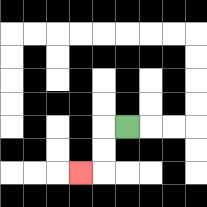{'start': '[5, 5]', 'end': '[3, 7]', 'path_directions': 'L,D,D,L', 'path_coordinates': '[[5, 5], [4, 5], [4, 6], [4, 7], [3, 7]]'}